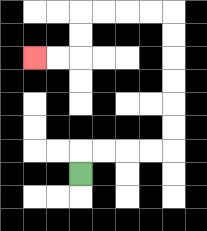{'start': '[3, 7]', 'end': '[1, 2]', 'path_directions': 'U,R,R,R,R,U,U,U,U,U,U,L,L,L,L,D,D,L,L', 'path_coordinates': '[[3, 7], [3, 6], [4, 6], [5, 6], [6, 6], [7, 6], [7, 5], [7, 4], [7, 3], [7, 2], [7, 1], [7, 0], [6, 0], [5, 0], [4, 0], [3, 0], [3, 1], [3, 2], [2, 2], [1, 2]]'}